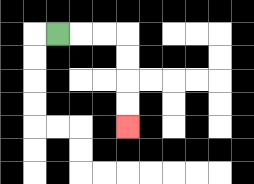{'start': '[2, 1]', 'end': '[5, 5]', 'path_directions': 'R,R,R,D,D,D,D', 'path_coordinates': '[[2, 1], [3, 1], [4, 1], [5, 1], [5, 2], [5, 3], [5, 4], [5, 5]]'}